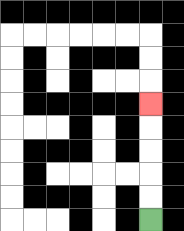{'start': '[6, 9]', 'end': '[6, 4]', 'path_directions': 'U,U,U,U,U', 'path_coordinates': '[[6, 9], [6, 8], [6, 7], [6, 6], [6, 5], [6, 4]]'}